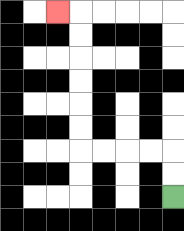{'start': '[7, 8]', 'end': '[2, 0]', 'path_directions': 'U,U,L,L,L,L,U,U,U,U,U,U,L', 'path_coordinates': '[[7, 8], [7, 7], [7, 6], [6, 6], [5, 6], [4, 6], [3, 6], [3, 5], [3, 4], [3, 3], [3, 2], [3, 1], [3, 0], [2, 0]]'}